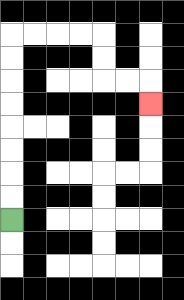{'start': '[0, 9]', 'end': '[6, 4]', 'path_directions': 'U,U,U,U,U,U,U,U,R,R,R,R,D,D,R,R,D', 'path_coordinates': '[[0, 9], [0, 8], [0, 7], [0, 6], [0, 5], [0, 4], [0, 3], [0, 2], [0, 1], [1, 1], [2, 1], [3, 1], [4, 1], [4, 2], [4, 3], [5, 3], [6, 3], [6, 4]]'}